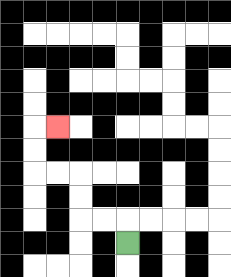{'start': '[5, 10]', 'end': '[2, 5]', 'path_directions': 'U,L,L,U,U,L,L,U,U,R', 'path_coordinates': '[[5, 10], [5, 9], [4, 9], [3, 9], [3, 8], [3, 7], [2, 7], [1, 7], [1, 6], [1, 5], [2, 5]]'}